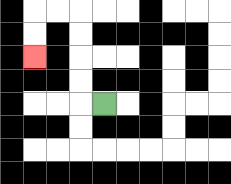{'start': '[4, 4]', 'end': '[1, 2]', 'path_directions': 'L,U,U,U,U,L,L,D,D', 'path_coordinates': '[[4, 4], [3, 4], [3, 3], [3, 2], [3, 1], [3, 0], [2, 0], [1, 0], [1, 1], [1, 2]]'}